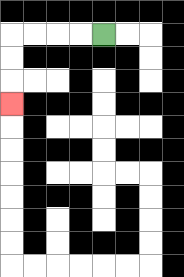{'start': '[4, 1]', 'end': '[0, 4]', 'path_directions': 'L,L,L,L,D,D,D', 'path_coordinates': '[[4, 1], [3, 1], [2, 1], [1, 1], [0, 1], [0, 2], [0, 3], [0, 4]]'}